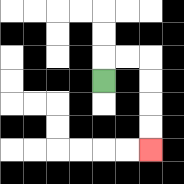{'start': '[4, 3]', 'end': '[6, 6]', 'path_directions': 'U,R,R,D,D,D,D', 'path_coordinates': '[[4, 3], [4, 2], [5, 2], [6, 2], [6, 3], [6, 4], [6, 5], [6, 6]]'}